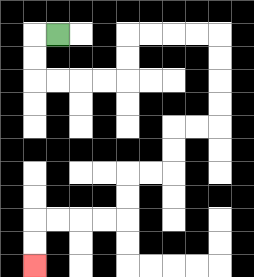{'start': '[2, 1]', 'end': '[1, 11]', 'path_directions': 'L,D,D,R,R,R,R,U,U,R,R,R,R,D,D,D,D,L,L,D,D,L,L,D,D,L,L,L,L,D,D', 'path_coordinates': '[[2, 1], [1, 1], [1, 2], [1, 3], [2, 3], [3, 3], [4, 3], [5, 3], [5, 2], [5, 1], [6, 1], [7, 1], [8, 1], [9, 1], [9, 2], [9, 3], [9, 4], [9, 5], [8, 5], [7, 5], [7, 6], [7, 7], [6, 7], [5, 7], [5, 8], [5, 9], [4, 9], [3, 9], [2, 9], [1, 9], [1, 10], [1, 11]]'}